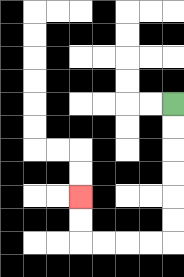{'start': '[7, 4]', 'end': '[3, 8]', 'path_directions': 'D,D,D,D,D,D,L,L,L,L,U,U', 'path_coordinates': '[[7, 4], [7, 5], [7, 6], [7, 7], [7, 8], [7, 9], [7, 10], [6, 10], [5, 10], [4, 10], [3, 10], [3, 9], [3, 8]]'}